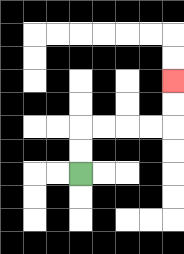{'start': '[3, 7]', 'end': '[7, 3]', 'path_directions': 'U,U,R,R,R,R,U,U', 'path_coordinates': '[[3, 7], [3, 6], [3, 5], [4, 5], [5, 5], [6, 5], [7, 5], [7, 4], [7, 3]]'}